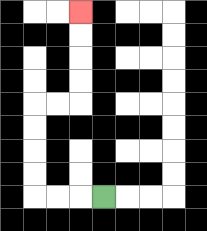{'start': '[4, 8]', 'end': '[3, 0]', 'path_directions': 'L,L,L,U,U,U,U,R,R,U,U,U,U', 'path_coordinates': '[[4, 8], [3, 8], [2, 8], [1, 8], [1, 7], [1, 6], [1, 5], [1, 4], [2, 4], [3, 4], [3, 3], [3, 2], [3, 1], [3, 0]]'}